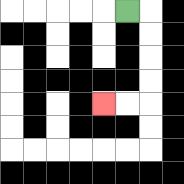{'start': '[5, 0]', 'end': '[4, 4]', 'path_directions': 'R,D,D,D,D,L,L', 'path_coordinates': '[[5, 0], [6, 0], [6, 1], [6, 2], [6, 3], [6, 4], [5, 4], [4, 4]]'}